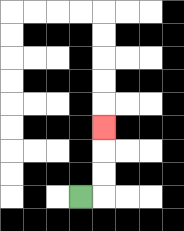{'start': '[3, 8]', 'end': '[4, 5]', 'path_directions': 'R,U,U,U', 'path_coordinates': '[[3, 8], [4, 8], [4, 7], [4, 6], [4, 5]]'}